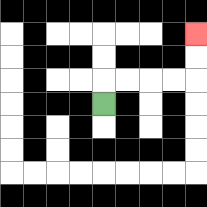{'start': '[4, 4]', 'end': '[8, 1]', 'path_directions': 'U,R,R,R,R,U,U', 'path_coordinates': '[[4, 4], [4, 3], [5, 3], [6, 3], [7, 3], [8, 3], [8, 2], [8, 1]]'}